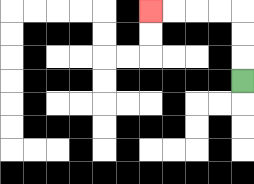{'start': '[10, 3]', 'end': '[6, 0]', 'path_directions': 'U,U,U,L,L,L,L', 'path_coordinates': '[[10, 3], [10, 2], [10, 1], [10, 0], [9, 0], [8, 0], [7, 0], [6, 0]]'}